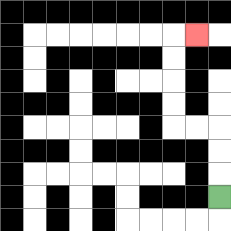{'start': '[9, 8]', 'end': '[8, 1]', 'path_directions': 'U,U,U,L,L,U,U,U,U,R', 'path_coordinates': '[[9, 8], [9, 7], [9, 6], [9, 5], [8, 5], [7, 5], [7, 4], [7, 3], [7, 2], [7, 1], [8, 1]]'}